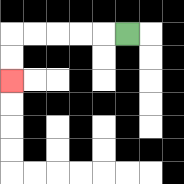{'start': '[5, 1]', 'end': '[0, 3]', 'path_directions': 'L,L,L,L,L,D,D', 'path_coordinates': '[[5, 1], [4, 1], [3, 1], [2, 1], [1, 1], [0, 1], [0, 2], [0, 3]]'}